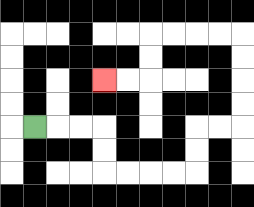{'start': '[1, 5]', 'end': '[4, 3]', 'path_directions': 'R,R,R,D,D,R,R,R,R,U,U,R,R,U,U,U,U,L,L,L,L,D,D,L,L', 'path_coordinates': '[[1, 5], [2, 5], [3, 5], [4, 5], [4, 6], [4, 7], [5, 7], [6, 7], [7, 7], [8, 7], [8, 6], [8, 5], [9, 5], [10, 5], [10, 4], [10, 3], [10, 2], [10, 1], [9, 1], [8, 1], [7, 1], [6, 1], [6, 2], [6, 3], [5, 3], [4, 3]]'}